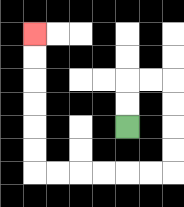{'start': '[5, 5]', 'end': '[1, 1]', 'path_directions': 'U,U,R,R,D,D,D,D,L,L,L,L,L,L,U,U,U,U,U,U', 'path_coordinates': '[[5, 5], [5, 4], [5, 3], [6, 3], [7, 3], [7, 4], [7, 5], [7, 6], [7, 7], [6, 7], [5, 7], [4, 7], [3, 7], [2, 7], [1, 7], [1, 6], [1, 5], [1, 4], [1, 3], [1, 2], [1, 1]]'}